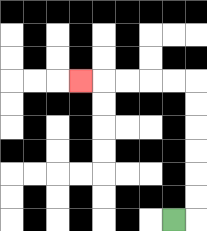{'start': '[7, 9]', 'end': '[3, 3]', 'path_directions': 'R,U,U,U,U,U,U,L,L,L,L,L', 'path_coordinates': '[[7, 9], [8, 9], [8, 8], [8, 7], [8, 6], [8, 5], [8, 4], [8, 3], [7, 3], [6, 3], [5, 3], [4, 3], [3, 3]]'}